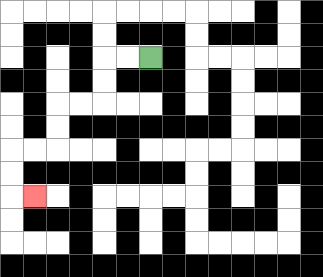{'start': '[6, 2]', 'end': '[1, 8]', 'path_directions': 'L,L,D,D,L,L,D,D,L,L,D,D,R', 'path_coordinates': '[[6, 2], [5, 2], [4, 2], [4, 3], [4, 4], [3, 4], [2, 4], [2, 5], [2, 6], [1, 6], [0, 6], [0, 7], [0, 8], [1, 8]]'}